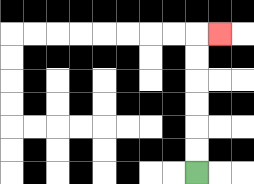{'start': '[8, 7]', 'end': '[9, 1]', 'path_directions': 'U,U,U,U,U,U,R', 'path_coordinates': '[[8, 7], [8, 6], [8, 5], [8, 4], [8, 3], [8, 2], [8, 1], [9, 1]]'}